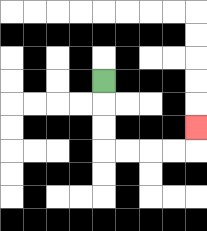{'start': '[4, 3]', 'end': '[8, 5]', 'path_directions': 'D,D,D,R,R,R,R,U', 'path_coordinates': '[[4, 3], [4, 4], [4, 5], [4, 6], [5, 6], [6, 6], [7, 6], [8, 6], [8, 5]]'}